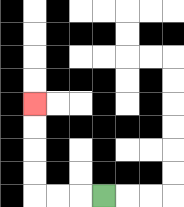{'start': '[4, 8]', 'end': '[1, 4]', 'path_directions': 'L,L,L,U,U,U,U', 'path_coordinates': '[[4, 8], [3, 8], [2, 8], [1, 8], [1, 7], [1, 6], [1, 5], [1, 4]]'}